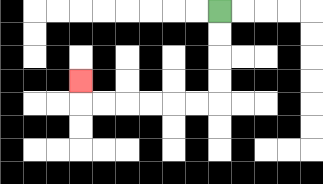{'start': '[9, 0]', 'end': '[3, 3]', 'path_directions': 'D,D,D,D,L,L,L,L,L,L,U', 'path_coordinates': '[[9, 0], [9, 1], [9, 2], [9, 3], [9, 4], [8, 4], [7, 4], [6, 4], [5, 4], [4, 4], [3, 4], [3, 3]]'}